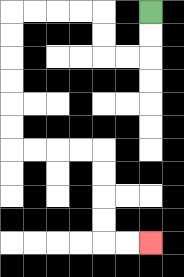{'start': '[6, 0]', 'end': '[6, 10]', 'path_directions': 'D,D,L,L,U,U,L,L,L,L,D,D,D,D,D,D,R,R,R,R,D,D,D,D,R,R', 'path_coordinates': '[[6, 0], [6, 1], [6, 2], [5, 2], [4, 2], [4, 1], [4, 0], [3, 0], [2, 0], [1, 0], [0, 0], [0, 1], [0, 2], [0, 3], [0, 4], [0, 5], [0, 6], [1, 6], [2, 6], [3, 6], [4, 6], [4, 7], [4, 8], [4, 9], [4, 10], [5, 10], [6, 10]]'}